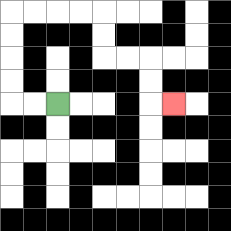{'start': '[2, 4]', 'end': '[7, 4]', 'path_directions': 'L,L,U,U,U,U,R,R,R,R,D,D,R,R,D,D,R', 'path_coordinates': '[[2, 4], [1, 4], [0, 4], [0, 3], [0, 2], [0, 1], [0, 0], [1, 0], [2, 0], [3, 0], [4, 0], [4, 1], [4, 2], [5, 2], [6, 2], [6, 3], [6, 4], [7, 4]]'}